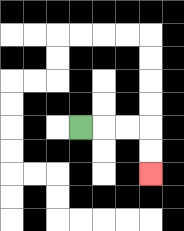{'start': '[3, 5]', 'end': '[6, 7]', 'path_directions': 'R,R,R,D,D', 'path_coordinates': '[[3, 5], [4, 5], [5, 5], [6, 5], [6, 6], [6, 7]]'}